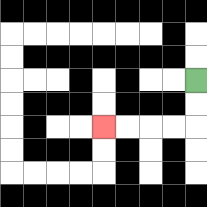{'start': '[8, 3]', 'end': '[4, 5]', 'path_directions': 'D,D,L,L,L,L', 'path_coordinates': '[[8, 3], [8, 4], [8, 5], [7, 5], [6, 5], [5, 5], [4, 5]]'}